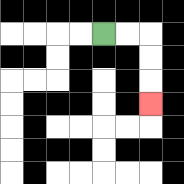{'start': '[4, 1]', 'end': '[6, 4]', 'path_directions': 'R,R,D,D,D', 'path_coordinates': '[[4, 1], [5, 1], [6, 1], [6, 2], [6, 3], [6, 4]]'}